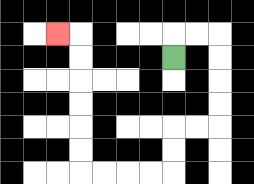{'start': '[7, 2]', 'end': '[2, 1]', 'path_directions': 'U,R,R,D,D,D,D,L,L,D,D,L,L,L,L,U,U,U,U,U,U,L', 'path_coordinates': '[[7, 2], [7, 1], [8, 1], [9, 1], [9, 2], [9, 3], [9, 4], [9, 5], [8, 5], [7, 5], [7, 6], [7, 7], [6, 7], [5, 7], [4, 7], [3, 7], [3, 6], [3, 5], [3, 4], [3, 3], [3, 2], [3, 1], [2, 1]]'}